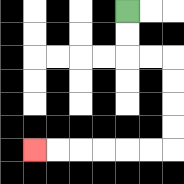{'start': '[5, 0]', 'end': '[1, 6]', 'path_directions': 'D,D,R,R,D,D,D,D,L,L,L,L,L,L', 'path_coordinates': '[[5, 0], [5, 1], [5, 2], [6, 2], [7, 2], [7, 3], [7, 4], [7, 5], [7, 6], [6, 6], [5, 6], [4, 6], [3, 6], [2, 6], [1, 6]]'}